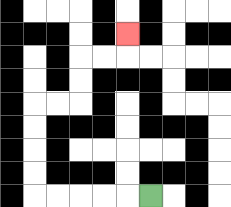{'start': '[6, 8]', 'end': '[5, 1]', 'path_directions': 'L,L,L,L,L,U,U,U,U,R,R,U,U,R,R,U', 'path_coordinates': '[[6, 8], [5, 8], [4, 8], [3, 8], [2, 8], [1, 8], [1, 7], [1, 6], [1, 5], [1, 4], [2, 4], [3, 4], [3, 3], [3, 2], [4, 2], [5, 2], [5, 1]]'}